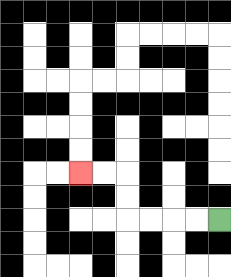{'start': '[9, 9]', 'end': '[3, 7]', 'path_directions': 'L,L,L,L,U,U,L,L', 'path_coordinates': '[[9, 9], [8, 9], [7, 9], [6, 9], [5, 9], [5, 8], [5, 7], [4, 7], [3, 7]]'}